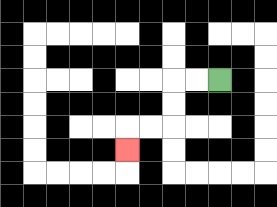{'start': '[9, 3]', 'end': '[5, 6]', 'path_directions': 'L,L,D,D,L,L,D', 'path_coordinates': '[[9, 3], [8, 3], [7, 3], [7, 4], [7, 5], [6, 5], [5, 5], [5, 6]]'}